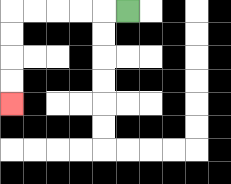{'start': '[5, 0]', 'end': '[0, 4]', 'path_directions': 'L,L,L,L,L,D,D,D,D', 'path_coordinates': '[[5, 0], [4, 0], [3, 0], [2, 0], [1, 0], [0, 0], [0, 1], [0, 2], [0, 3], [0, 4]]'}